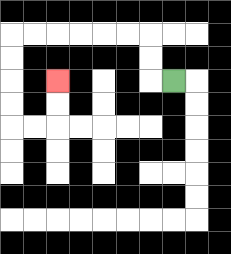{'start': '[7, 3]', 'end': '[2, 3]', 'path_directions': 'L,U,U,L,L,L,L,L,L,D,D,D,D,R,R,U,U', 'path_coordinates': '[[7, 3], [6, 3], [6, 2], [6, 1], [5, 1], [4, 1], [3, 1], [2, 1], [1, 1], [0, 1], [0, 2], [0, 3], [0, 4], [0, 5], [1, 5], [2, 5], [2, 4], [2, 3]]'}